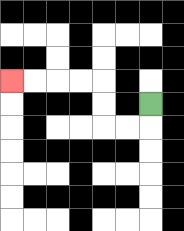{'start': '[6, 4]', 'end': '[0, 3]', 'path_directions': 'D,L,L,U,U,L,L,L,L', 'path_coordinates': '[[6, 4], [6, 5], [5, 5], [4, 5], [4, 4], [4, 3], [3, 3], [2, 3], [1, 3], [0, 3]]'}